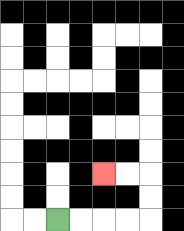{'start': '[2, 9]', 'end': '[4, 7]', 'path_directions': 'R,R,R,R,U,U,L,L', 'path_coordinates': '[[2, 9], [3, 9], [4, 9], [5, 9], [6, 9], [6, 8], [6, 7], [5, 7], [4, 7]]'}